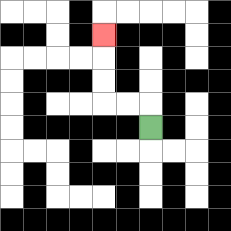{'start': '[6, 5]', 'end': '[4, 1]', 'path_directions': 'U,L,L,U,U,U', 'path_coordinates': '[[6, 5], [6, 4], [5, 4], [4, 4], [4, 3], [4, 2], [4, 1]]'}